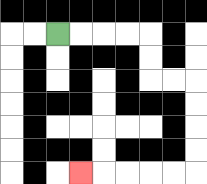{'start': '[2, 1]', 'end': '[3, 7]', 'path_directions': 'R,R,R,R,D,D,R,R,D,D,D,D,L,L,L,L,L', 'path_coordinates': '[[2, 1], [3, 1], [4, 1], [5, 1], [6, 1], [6, 2], [6, 3], [7, 3], [8, 3], [8, 4], [8, 5], [8, 6], [8, 7], [7, 7], [6, 7], [5, 7], [4, 7], [3, 7]]'}